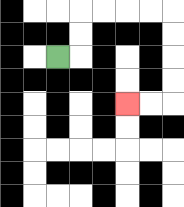{'start': '[2, 2]', 'end': '[5, 4]', 'path_directions': 'R,U,U,R,R,R,R,D,D,D,D,L,L', 'path_coordinates': '[[2, 2], [3, 2], [3, 1], [3, 0], [4, 0], [5, 0], [6, 0], [7, 0], [7, 1], [7, 2], [7, 3], [7, 4], [6, 4], [5, 4]]'}